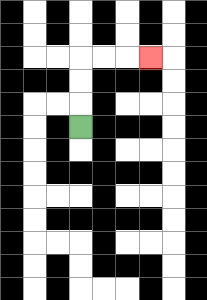{'start': '[3, 5]', 'end': '[6, 2]', 'path_directions': 'U,U,U,R,R,R', 'path_coordinates': '[[3, 5], [3, 4], [3, 3], [3, 2], [4, 2], [5, 2], [6, 2]]'}